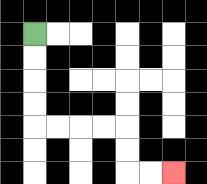{'start': '[1, 1]', 'end': '[7, 7]', 'path_directions': 'D,D,D,D,R,R,R,R,D,D,R,R', 'path_coordinates': '[[1, 1], [1, 2], [1, 3], [1, 4], [1, 5], [2, 5], [3, 5], [4, 5], [5, 5], [5, 6], [5, 7], [6, 7], [7, 7]]'}